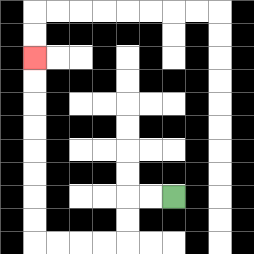{'start': '[7, 8]', 'end': '[1, 2]', 'path_directions': 'L,L,D,D,L,L,L,L,U,U,U,U,U,U,U,U', 'path_coordinates': '[[7, 8], [6, 8], [5, 8], [5, 9], [5, 10], [4, 10], [3, 10], [2, 10], [1, 10], [1, 9], [1, 8], [1, 7], [1, 6], [1, 5], [1, 4], [1, 3], [1, 2]]'}